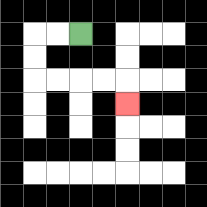{'start': '[3, 1]', 'end': '[5, 4]', 'path_directions': 'L,L,D,D,R,R,R,R,D', 'path_coordinates': '[[3, 1], [2, 1], [1, 1], [1, 2], [1, 3], [2, 3], [3, 3], [4, 3], [5, 3], [5, 4]]'}